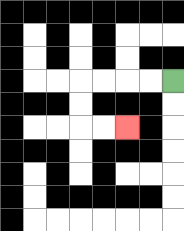{'start': '[7, 3]', 'end': '[5, 5]', 'path_directions': 'L,L,L,L,D,D,R,R', 'path_coordinates': '[[7, 3], [6, 3], [5, 3], [4, 3], [3, 3], [3, 4], [3, 5], [4, 5], [5, 5]]'}